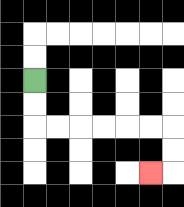{'start': '[1, 3]', 'end': '[6, 7]', 'path_directions': 'D,D,R,R,R,R,R,R,D,D,L', 'path_coordinates': '[[1, 3], [1, 4], [1, 5], [2, 5], [3, 5], [4, 5], [5, 5], [6, 5], [7, 5], [7, 6], [7, 7], [6, 7]]'}